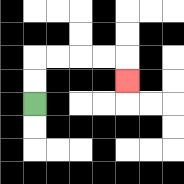{'start': '[1, 4]', 'end': '[5, 3]', 'path_directions': 'U,U,R,R,R,R,D', 'path_coordinates': '[[1, 4], [1, 3], [1, 2], [2, 2], [3, 2], [4, 2], [5, 2], [5, 3]]'}